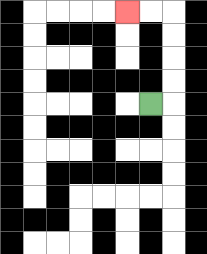{'start': '[6, 4]', 'end': '[5, 0]', 'path_directions': 'R,U,U,U,U,L,L', 'path_coordinates': '[[6, 4], [7, 4], [7, 3], [7, 2], [7, 1], [7, 0], [6, 0], [5, 0]]'}